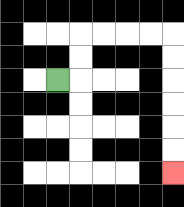{'start': '[2, 3]', 'end': '[7, 7]', 'path_directions': 'R,U,U,R,R,R,R,D,D,D,D,D,D', 'path_coordinates': '[[2, 3], [3, 3], [3, 2], [3, 1], [4, 1], [5, 1], [6, 1], [7, 1], [7, 2], [7, 3], [7, 4], [7, 5], [7, 6], [7, 7]]'}